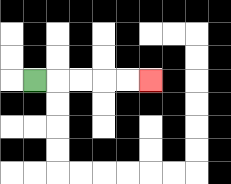{'start': '[1, 3]', 'end': '[6, 3]', 'path_directions': 'R,R,R,R,R', 'path_coordinates': '[[1, 3], [2, 3], [3, 3], [4, 3], [5, 3], [6, 3]]'}